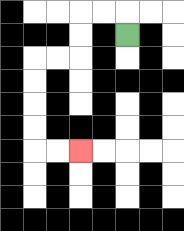{'start': '[5, 1]', 'end': '[3, 6]', 'path_directions': 'U,L,L,D,D,L,L,D,D,D,D,R,R', 'path_coordinates': '[[5, 1], [5, 0], [4, 0], [3, 0], [3, 1], [3, 2], [2, 2], [1, 2], [1, 3], [1, 4], [1, 5], [1, 6], [2, 6], [3, 6]]'}